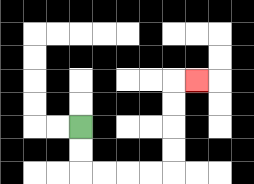{'start': '[3, 5]', 'end': '[8, 3]', 'path_directions': 'D,D,R,R,R,R,U,U,U,U,R', 'path_coordinates': '[[3, 5], [3, 6], [3, 7], [4, 7], [5, 7], [6, 7], [7, 7], [7, 6], [7, 5], [7, 4], [7, 3], [8, 3]]'}